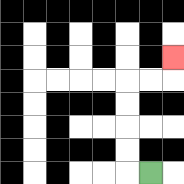{'start': '[6, 7]', 'end': '[7, 2]', 'path_directions': 'L,U,U,U,U,R,R,U', 'path_coordinates': '[[6, 7], [5, 7], [5, 6], [5, 5], [5, 4], [5, 3], [6, 3], [7, 3], [7, 2]]'}